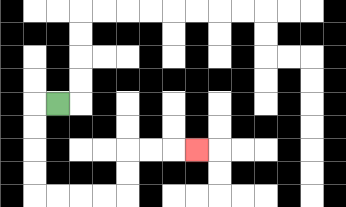{'start': '[2, 4]', 'end': '[8, 6]', 'path_directions': 'L,D,D,D,D,R,R,R,R,U,U,R,R,R', 'path_coordinates': '[[2, 4], [1, 4], [1, 5], [1, 6], [1, 7], [1, 8], [2, 8], [3, 8], [4, 8], [5, 8], [5, 7], [5, 6], [6, 6], [7, 6], [8, 6]]'}